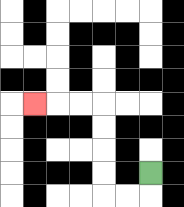{'start': '[6, 7]', 'end': '[1, 4]', 'path_directions': 'D,L,L,U,U,U,U,L,L,L', 'path_coordinates': '[[6, 7], [6, 8], [5, 8], [4, 8], [4, 7], [4, 6], [4, 5], [4, 4], [3, 4], [2, 4], [1, 4]]'}